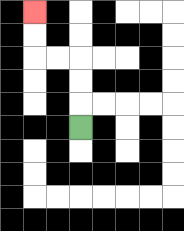{'start': '[3, 5]', 'end': '[1, 0]', 'path_directions': 'U,U,U,L,L,U,U', 'path_coordinates': '[[3, 5], [3, 4], [3, 3], [3, 2], [2, 2], [1, 2], [1, 1], [1, 0]]'}